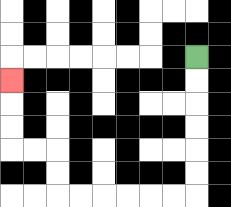{'start': '[8, 2]', 'end': '[0, 3]', 'path_directions': 'D,D,D,D,D,D,L,L,L,L,L,L,U,U,L,L,U,U,U', 'path_coordinates': '[[8, 2], [8, 3], [8, 4], [8, 5], [8, 6], [8, 7], [8, 8], [7, 8], [6, 8], [5, 8], [4, 8], [3, 8], [2, 8], [2, 7], [2, 6], [1, 6], [0, 6], [0, 5], [0, 4], [0, 3]]'}